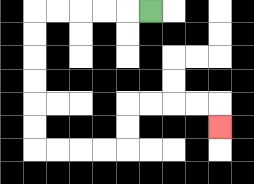{'start': '[6, 0]', 'end': '[9, 5]', 'path_directions': 'L,L,L,L,L,D,D,D,D,D,D,R,R,R,R,U,U,R,R,R,R,D', 'path_coordinates': '[[6, 0], [5, 0], [4, 0], [3, 0], [2, 0], [1, 0], [1, 1], [1, 2], [1, 3], [1, 4], [1, 5], [1, 6], [2, 6], [3, 6], [4, 6], [5, 6], [5, 5], [5, 4], [6, 4], [7, 4], [8, 4], [9, 4], [9, 5]]'}